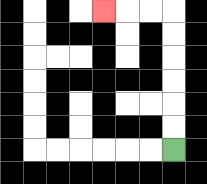{'start': '[7, 6]', 'end': '[4, 0]', 'path_directions': 'U,U,U,U,U,U,L,L,L', 'path_coordinates': '[[7, 6], [7, 5], [7, 4], [7, 3], [7, 2], [7, 1], [7, 0], [6, 0], [5, 0], [4, 0]]'}